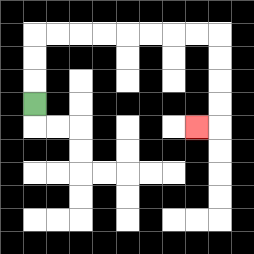{'start': '[1, 4]', 'end': '[8, 5]', 'path_directions': 'U,U,U,R,R,R,R,R,R,R,R,D,D,D,D,L', 'path_coordinates': '[[1, 4], [1, 3], [1, 2], [1, 1], [2, 1], [3, 1], [4, 1], [5, 1], [6, 1], [7, 1], [8, 1], [9, 1], [9, 2], [9, 3], [9, 4], [9, 5], [8, 5]]'}